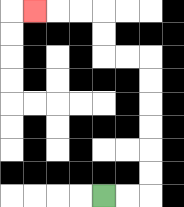{'start': '[4, 8]', 'end': '[1, 0]', 'path_directions': 'R,R,U,U,U,U,U,U,L,L,U,U,L,L,L', 'path_coordinates': '[[4, 8], [5, 8], [6, 8], [6, 7], [6, 6], [6, 5], [6, 4], [6, 3], [6, 2], [5, 2], [4, 2], [4, 1], [4, 0], [3, 0], [2, 0], [1, 0]]'}